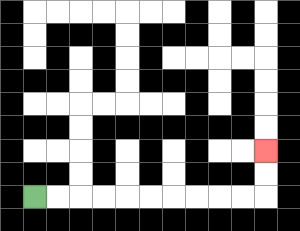{'start': '[1, 8]', 'end': '[11, 6]', 'path_directions': 'R,R,R,R,R,R,R,R,R,R,U,U', 'path_coordinates': '[[1, 8], [2, 8], [3, 8], [4, 8], [5, 8], [6, 8], [7, 8], [8, 8], [9, 8], [10, 8], [11, 8], [11, 7], [11, 6]]'}